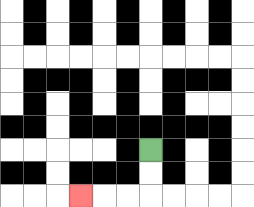{'start': '[6, 6]', 'end': '[3, 8]', 'path_directions': 'D,D,L,L,L', 'path_coordinates': '[[6, 6], [6, 7], [6, 8], [5, 8], [4, 8], [3, 8]]'}